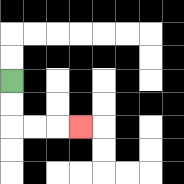{'start': '[0, 3]', 'end': '[3, 5]', 'path_directions': 'D,D,R,R,R', 'path_coordinates': '[[0, 3], [0, 4], [0, 5], [1, 5], [2, 5], [3, 5]]'}